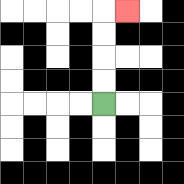{'start': '[4, 4]', 'end': '[5, 0]', 'path_directions': 'U,U,U,U,R', 'path_coordinates': '[[4, 4], [4, 3], [4, 2], [4, 1], [4, 0], [5, 0]]'}